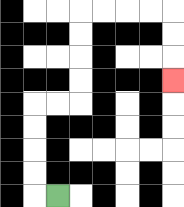{'start': '[2, 8]', 'end': '[7, 3]', 'path_directions': 'L,U,U,U,U,R,R,U,U,U,U,R,R,R,R,D,D,D', 'path_coordinates': '[[2, 8], [1, 8], [1, 7], [1, 6], [1, 5], [1, 4], [2, 4], [3, 4], [3, 3], [3, 2], [3, 1], [3, 0], [4, 0], [5, 0], [6, 0], [7, 0], [7, 1], [7, 2], [7, 3]]'}